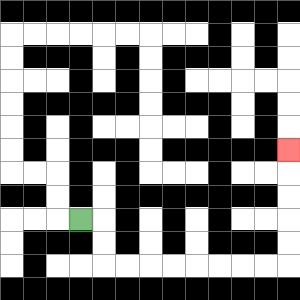{'start': '[3, 9]', 'end': '[12, 6]', 'path_directions': 'R,D,D,R,R,R,R,R,R,R,R,U,U,U,U,U', 'path_coordinates': '[[3, 9], [4, 9], [4, 10], [4, 11], [5, 11], [6, 11], [7, 11], [8, 11], [9, 11], [10, 11], [11, 11], [12, 11], [12, 10], [12, 9], [12, 8], [12, 7], [12, 6]]'}